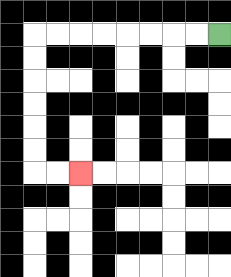{'start': '[9, 1]', 'end': '[3, 7]', 'path_directions': 'L,L,L,L,L,L,L,L,D,D,D,D,D,D,R,R', 'path_coordinates': '[[9, 1], [8, 1], [7, 1], [6, 1], [5, 1], [4, 1], [3, 1], [2, 1], [1, 1], [1, 2], [1, 3], [1, 4], [1, 5], [1, 6], [1, 7], [2, 7], [3, 7]]'}